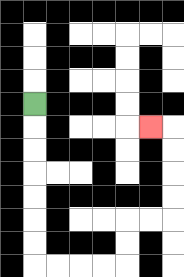{'start': '[1, 4]', 'end': '[6, 5]', 'path_directions': 'D,D,D,D,D,D,D,R,R,R,R,U,U,R,R,U,U,U,U,L', 'path_coordinates': '[[1, 4], [1, 5], [1, 6], [1, 7], [1, 8], [1, 9], [1, 10], [1, 11], [2, 11], [3, 11], [4, 11], [5, 11], [5, 10], [5, 9], [6, 9], [7, 9], [7, 8], [7, 7], [7, 6], [7, 5], [6, 5]]'}